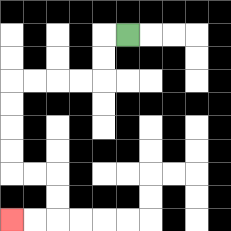{'start': '[5, 1]', 'end': '[0, 9]', 'path_directions': 'L,D,D,L,L,L,L,D,D,D,D,R,R,D,D,L,L', 'path_coordinates': '[[5, 1], [4, 1], [4, 2], [4, 3], [3, 3], [2, 3], [1, 3], [0, 3], [0, 4], [0, 5], [0, 6], [0, 7], [1, 7], [2, 7], [2, 8], [2, 9], [1, 9], [0, 9]]'}